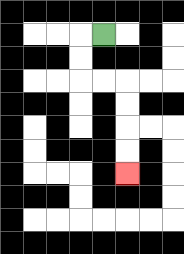{'start': '[4, 1]', 'end': '[5, 7]', 'path_directions': 'L,D,D,R,R,D,D,D,D', 'path_coordinates': '[[4, 1], [3, 1], [3, 2], [3, 3], [4, 3], [5, 3], [5, 4], [5, 5], [5, 6], [5, 7]]'}